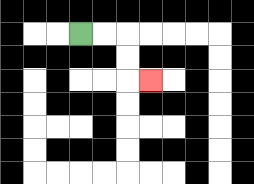{'start': '[3, 1]', 'end': '[6, 3]', 'path_directions': 'R,R,D,D,R', 'path_coordinates': '[[3, 1], [4, 1], [5, 1], [5, 2], [5, 3], [6, 3]]'}